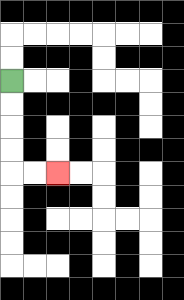{'start': '[0, 3]', 'end': '[2, 7]', 'path_directions': 'D,D,D,D,R,R', 'path_coordinates': '[[0, 3], [0, 4], [0, 5], [0, 6], [0, 7], [1, 7], [2, 7]]'}